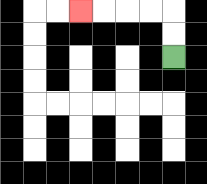{'start': '[7, 2]', 'end': '[3, 0]', 'path_directions': 'U,U,L,L,L,L', 'path_coordinates': '[[7, 2], [7, 1], [7, 0], [6, 0], [5, 0], [4, 0], [3, 0]]'}